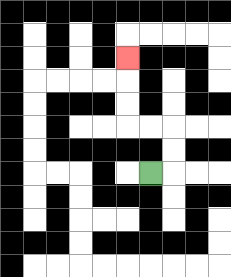{'start': '[6, 7]', 'end': '[5, 2]', 'path_directions': 'R,U,U,L,L,U,U,U', 'path_coordinates': '[[6, 7], [7, 7], [7, 6], [7, 5], [6, 5], [5, 5], [5, 4], [5, 3], [5, 2]]'}